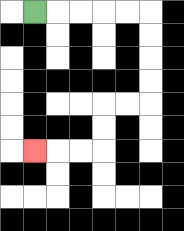{'start': '[1, 0]', 'end': '[1, 6]', 'path_directions': 'R,R,R,R,R,D,D,D,D,L,L,D,D,L,L,L', 'path_coordinates': '[[1, 0], [2, 0], [3, 0], [4, 0], [5, 0], [6, 0], [6, 1], [6, 2], [6, 3], [6, 4], [5, 4], [4, 4], [4, 5], [4, 6], [3, 6], [2, 6], [1, 6]]'}